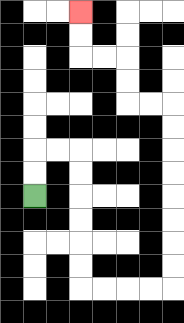{'start': '[1, 8]', 'end': '[3, 0]', 'path_directions': 'U,U,R,R,D,D,D,D,D,D,R,R,R,R,U,U,U,U,U,U,U,U,L,L,U,U,L,L,U,U', 'path_coordinates': '[[1, 8], [1, 7], [1, 6], [2, 6], [3, 6], [3, 7], [3, 8], [3, 9], [3, 10], [3, 11], [3, 12], [4, 12], [5, 12], [6, 12], [7, 12], [7, 11], [7, 10], [7, 9], [7, 8], [7, 7], [7, 6], [7, 5], [7, 4], [6, 4], [5, 4], [5, 3], [5, 2], [4, 2], [3, 2], [3, 1], [3, 0]]'}